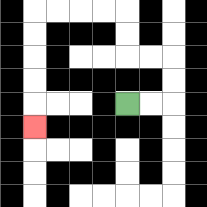{'start': '[5, 4]', 'end': '[1, 5]', 'path_directions': 'R,R,U,U,L,L,U,U,L,L,L,L,D,D,D,D,D', 'path_coordinates': '[[5, 4], [6, 4], [7, 4], [7, 3], [7, 2], [6, 2], [5, 2], [5, 1], [5, 0], [4, 0], [3, 0], [2, 0], [1, 0], [1, 1], [1, 2], [1, 3], [1, 4], [1, 5]]'}